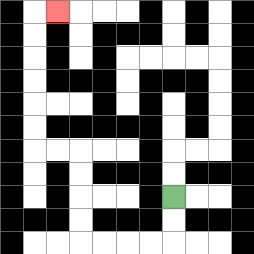{'start': '[7, 8]', 'end': '[2, 0]', 'path_directions': 'D,D,L,L,L,L,U,U,U,U,L,L,U,U,U,U,U,U,R', 'path_coordinates': '[[7, 8], [7, 9], [7, 10], [6, 10], [5, 10], [4, 10], [3, 10], [3, 9], [3, 8], [3, 7], [3, 6], [2, 6], [1, 6], [1, 5], [1, 4], [1, 3], [1, 2], [1, 1], [1, 0], [2, 0]]'}